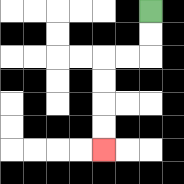{'start': '[6, 0]', 'end': '[4, 6]', 'path_directions': 'D,D,L,L,D,D,D,D', 'path_coordinates': '[[6, 0], [6, 1], [6, 2], [5, 2], [4, 2], [4, 3], [4, 4], [4, 5], [4, 6]]'}